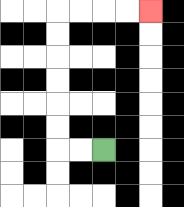{'start': '[4, 6]', 'end': '[6, 0]', 'path_directions': 'L,L,U,U,U,U,U,U,R,R,R,R', 'path_coordinates': '[[4, 6], [3, 6], [2, 6], [2, 5], [2, 4], [2, 3], [2, 2], [2, 1], [2, 0], [3, 0], [4, 0], [5, 0], [6, 0]]'}